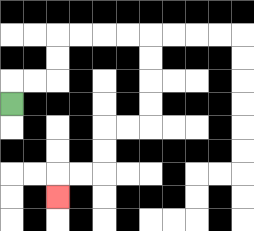{'start': '[0, 4]', 'end': '[2, 8]', 'path_directions': 'U,R,R,U,U,R,R,R,R,D,D,D,D,L,L,D,D,L,L,D', 'path_coordinates': '[[0, 4], [0, 3], [1, 3], [2, 3], [2, 2], [2, 1], [3, 1], [4, 1], [5, 1], [6, 1], [6, 2], [6, 3], [6, 4], [6, 5], [5, 5], [4, 5], [4, 6], [4, 7], [3, 7], [2, 7], [2, 8]]'}